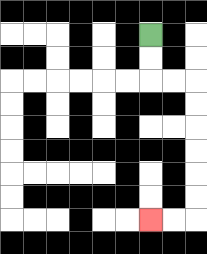{'start': '[6, 1]', 'end': '[6, 9]', 'path_directions': 'D,D,R,R,D,D,D,D,D,D,L,L', 'path_coordinates': '[[6, 1], [6, 2], [6, 3], [7, 3], [8, 3], [8, 4], [8, 5], [8, 6], [8, 7], [8, 8], [8, 9], [7, 9], [6, 9]]'}